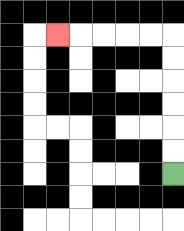{'start': '[7, 7]', 'end': '[2, 1]', 'path_directions': 'U,U,U,U,U,U,L,L,L,L,L', 'path_coordinates': '[[7, 7], [7, 6], [7, 5], [7, 4], [7, 3], [7, 2], [7, 1], [6, 1], [5, 1], [4, 1], [3, 1], [2, 1]]'}